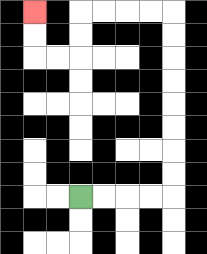{'start': '[3, 8]', 'end': '[1, 0]', 'path_directions': 'R,R,R,R,U,U,U,U,U,U,U,U,L,L,L,L,D,D,L,L,U,U', 'path_coordinates': '[[3, 8], [4, 8], [5, 8], [6, 8], [7, 8], [7, 7], [7, 6], [7, 5], [7, 4], [7, 3], [7, 2], [7, 1], [7, 0], [6, 0], [5, 0], [4, 0], [3, 0], [3, 1], [3, 2], [2, 2], [1, 2], [1, 1], [1, 0]]'}